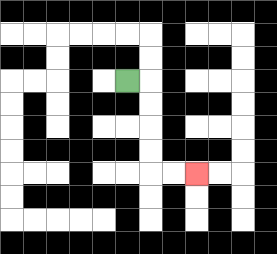{'start': '[5, 3]', 'end': '[8, 7]', 'path_directions': 'R,D,D,D,D,R,R', 'path_coordinates': '[[5, 3], [6, 3], [6, 4], [6, 5], [6, 6], [6, 7], [7, 7], [8, 7]]'}